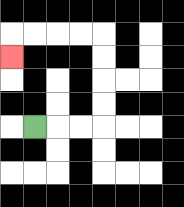{'start': '[1, 5]', 'end': '[0, 2]', 'path_directions': 'R,R,R,U,U,U,U,L,L,L,L,D', 'path_coordinates': '[[1, 5], [2, 5], [3, 5], [4, 5], [4, 4], [4, 3], [4, 2], [4, 1], [3, 1], [2, 1], [1, 1], [0, 1], [0, 2]]'}